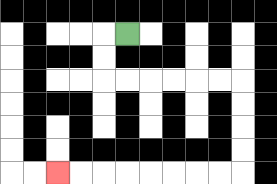{'start': '[5, 1]', 'end': '[2, 7]', 'path_directions': 'L,D,D,R,R,R,R,R,R,D,D,D,D,L,L,L,L,L,L,L,L', 'path_coordinates': '[[5, 1], [4, 1], [4, 2], [4, 3], [5, 3], [6, 3], [7, 3], [8, 3], [9, 3], [10, 3], [10, 4], [10, 5], [10, 6], [10, 7], [9, 7], [8, 7], [7, 7], [6, 7], [5, 7], [4, 7], [3, 7], [2, 7]]'}